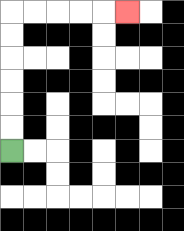{'start': '[0, 6]', 'end': '[5, 0]', 'path_directions': 'U,U,U,U,U,U,R,R,R,R,R', 'path_coordinates': '[[0, 6], [0, 5], [0, 4], [0, 3], [0, 2], [0, 1], [0, 0], [1, 0], [2, 0], [3, 0], [4, 0], [5, 0]]'}